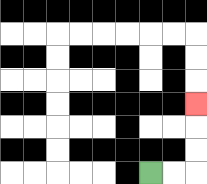{'start': '[6, 7]', 'end': '[8, 4]', 'path_directions': 'R,R,U,U,U', 'path_coordinates': '[[6, 7], [7, 7], [8, 7], [8, 6], [8, 5], [8, 4]]'}